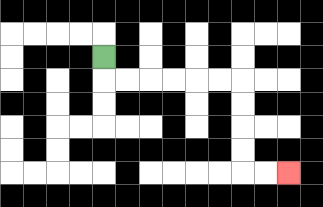{'start': '[4, 2]', 'end': '[12, 7]', 'path_directions': 'D,R,R,R,R,R,R,D,D,D,D,R,R', 'path_coordinates': '[[4, 2], [4, 3], [5, 3], [6, 3], [7, 3], [8, 3], [9, 3], [10, 3], [10, 4], [10, 5], [10, 6], [10, 7], [11, 7], [12, 7]]'}